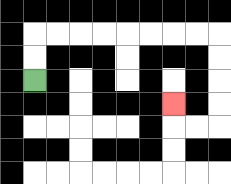{'start': '[1, 3]', 'end': '[7, 4]', 'path_directions': 'U,U,R,R,R,R,R,R,R,R,D,D,D,D,L,L,U', 'path_coordinates': '[[1, 3], [1, 2], [1, 1], [2, 1], [3, 1], [4, 1], [5, 1], [6, 1], [7, 1], [8, 1], [9, 1], [9, 2], [9, 3], [9, 4], [9, 5], [8, 5], [7, 5], [7, 4]]'}